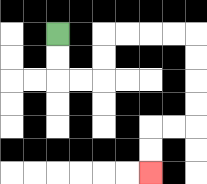{'start': '[2, 1]', 'end': '[6, 7]', 'path_directions': 'D,D,R,R,U,U,R,R,R,R,D,D,D,D,L,L,D,D', 'path_coordinates': '[[2, 1], [2, 2], [2, 3], [3, 3], [4, 3], [4, 2], [4, 1], [5, 1], [6, 1], [7, 1], [8, 1], [8, 2], [8, 3], [8, 4], [8, 5], [7, 5], [6, 5], [6, 6], [6, 7]]'}